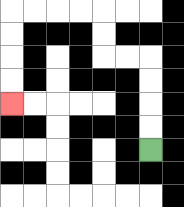{'start': '[6, 6]', 'end': '[0, 4]', 'path_directions': 'U,U,U,U,L,L,U,U,L,L,L,L,D,D,D,D', 'path_coordinates': '[[6, 6], [6, 5], [6, 4], [6, 3], [6, 2], [5, 2], [4, 2], [4, 1], [4, 0], [3, 0], [2, 0], [1, 0], [0, 0], [0, 1], [0, 2], [0, 3], [0, 4]]'}